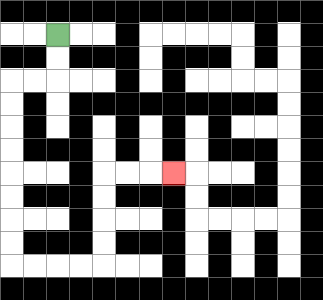{'start': '[2, 1]', 'end': '[7, 7]', 'path_directions': 'D,D,L,L,D,D,D,D,D,D,D,D,R,R,R,R,U,U,U,U,R,R,R', 'path_coordinates': '[[2, 1], [2, 2], [2, 3], [1, 3], [0, 3], [0, 4], [0, 5], [0, 6], [0, 7], [0, 8], [0, 9], [0, 10], [0, 11], [1, 11], [2, 11], [3, 11], [4, 11], [4, 10], [4, 9], [4, 8], [4, 7], [5, 7], [6, 7], [7, 7]]'}